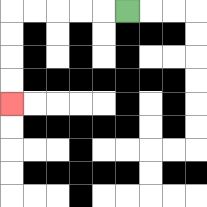{'start': '[5, 0]', 'end': '[0, 4]', 'path_directions': 'L,L,L,L,L,D,D,D,D', 'path_coordinates': '[[5, 0], [4, 0], [3, 0], [2, 0], [1, 0], [0, 0], [0, 1], [0, 2], [0, 3], [0, 4]]'}